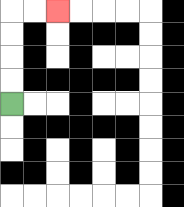{'start': '[0, 4]', 'end': '[2, 0]', 'path_directions': 'U,U,U,U,R,R', 'path_coordinates': '[[0, 4], [0, 3], [0, 2], [0, 1], [0, 0], [1, 0], [2, 0]]'}